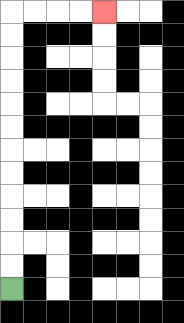{'start': '[0, 12]', 'end': '[4, 0]', 'path_directions': 'U,U,U,U,U,U,U,U,U,U,U,U,R,R,R,R', 'path_coordinates': '[[0, 12], [0, 11], [0, 10], [0, 9], [0, 8], [0, 7], [0, 6], [0, 5], [0, 4], [0, 3], [0, 2], [0, 1], [0, 0], [1, 0], [2, 0], [3, 0], [4, 0]]'}